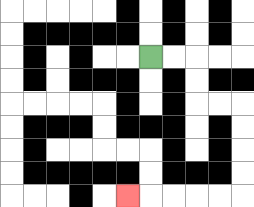{'start': '[6, 2]', 'end': '[5, 8]', 'path_directions': 'R,R,D,D,R,R,D,D,D,D,L,L,L,L,L', 'path_coordinates': '[[6, 2], [7, 2], [8, 2], [8, 3], [8, 4], [9, 4], [10, 4], [10, 5], [10, 6], [10, 7], [10, 8], [9, 8], [8, 8], [7, 8], [6, 8], [5, 8]]'}